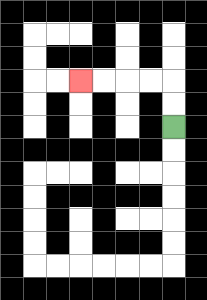{'start': '[7, 5]', 'end': '[3, 3]', 'path_directions': 'U,U,L,L,L,L', 'path_coordinates': '[[7, 5], [7, 4], [7, 3], [6, 3], [5, 3], [4, 3], [3, 3]]'}